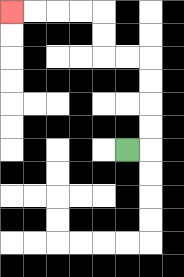{'start': '[5, 6]', 'end': '[0, 0]', 'path_directions': 'R,U,U,U,U,L,L,U,U,L,L,L,L', 'path_coordinates': '[[5, 6], [6, 6], [6, 5], [6, 4], [6, 3], [6, 2], [5, 2], [4, 2], [4, 1], [4, 0], [3, 0], [2, 0], [1, 0], [0, 0]]'}